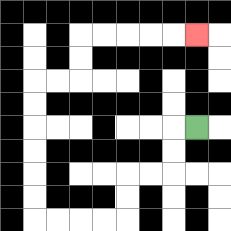{'start': '[8, 5]', 'end': '[8, 1]', 'path_directions': 'L,D,D,L,L,D,D,L,L,L,L,U,U,U,U,U,U,R,R,U,U,R,R,R,R,R', 'path_coordinates': '[[8, 5], [7, 5], [7, 6], [7, 7], [6, 7], [5, 7], [5, 8], [5, 9], [4, 9], [3, 9], [2, 9], [1, 9], [1, 8], [1, 7], [1, 6], [1, 5], [1, 4], [1, 3], [2, 3], [3, 3], [3, 2], [3, 1], [4, 1], [5, 1], [6, 1], [7, 1], [8, 1]]'}